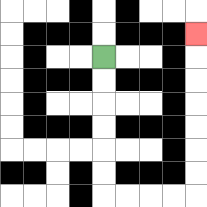{'start': '[4, 2]', 'end': '[8, 1]', 'path_directions': 'D,D,D,D,D,D,R,R,R,R,U,U,U,U,U,U,U', 'path_coordinates': '[[4, 2], [4, 3], [4, 4], [4, 5], [4, 6], [4, 7], [4, 8], [5, 8], [6, 8], [7, 8], [8, 8], [8, 7], [8, 6], [8, 5], [8, 4], [8, 3], [8, 2], [8, 1]]'}